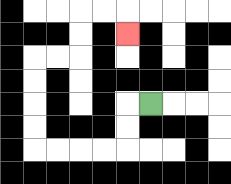{'start': '[6, 4]', 'end': '[5, 1]', 'path_directions': 'L,D,D,L,L,L,L,U,U,U,U,R,R,U,U,R,R,D', 'path_coordinates': '[[6, 4], [5, 4], [5, 5], [5, 6], [4, 6], [3, 6], [2, 6], [1, 6], [1, 5], [1, 4], [1, 3], [1, 2], [2, 2], [3, 2], [3, 1], [3, 0], [4, 0], [5, 0], [5, 1]]'}